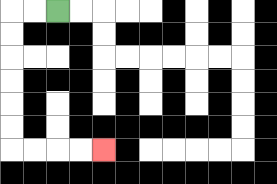{'start': '[2, 0]', 'end': '[4, 6]', 'path_directions': 'L,L,D,D,D,D,D,D,R,R,R,R', 'path_coordinates': '[[2, 0], [1, 0], [0, 0], [0, 1], [0, 2], [0, 3], [0, 4], [0, 5], [0, 6], [1, 6], [2, 6], [3, 6], [4, 6]]'}